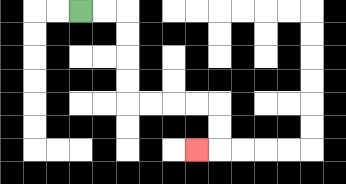{'start': '[3, 0]', 'end': '[8, 6]', 'path_directions': 'R,R,D,D,D,D,R,R,R,R,D,D,L', 'path_coordinates': '[[3, 0], [4, 0], [5, 0], [5, 1], [5, 2], [5, 3], [5, 4], [6, 4], [7, 4], [8, 4], [9, 4], [9, 5], [9, 6], [8, 6]]'}